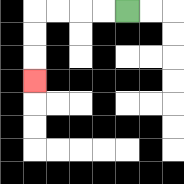{'start': '[5, 0]', 'end': '[1, 3]', 'path_directions': 'L,L,L,L,D,D,D', 'path_coordinates': '[[5, 0], [4, 0], [3, 0], [2, 0], [1, 0], [1, 1], [1, 2], [1, 3]]'}